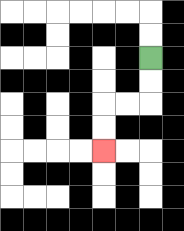{'start': '[6, 2]', 'end': '[4, 6]', 'path_directions': 'D,D,L,L,D,D', 'path_coordinates': '[[6, 2], [6, 3], [6, 4], [5, 4], [4, 4], [4, 5], [4, 6]]'}